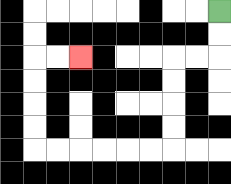{'start': '[9, 0]', 'end': '[3, 2]', 'path_directions': 'D,D,L,L,D,D,D,D,L,L,L,L,L,L,U,U,U,U,R,R', 'path_coordinates': '[[9, 0], [9, 1], [9, 2], [8, 2], [7, 2], [7, 3], [7, 4], [7, 5], [7, 6], [6, 6], [5, 6], [4, 6], [3, 6], [2, 6], [1, 6], [1, 5], [1, 4], [1, 3], [1, 2], [2, 2], [3, 2]]'}